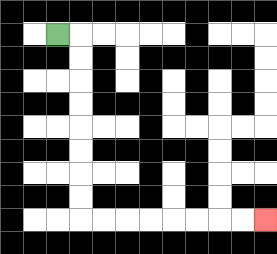{'start': '[2, 1]', 'end': '[11, 9]', 'path_directions': 'R,D,D,D,D,D,D,D,D,R,R,R,R,R,R,R,R', 'path_coordinates': '[[2, 1], [3, 1], [3, 2], [3, 3], [3, 4], [3, 5], [3, 6], [3, 7], [3, 8], [3, 9], [4, 9], [5, 9], [6, 9], [7, 9], [8, 9], [9, 9], [10, 9], [11, 9]]'}